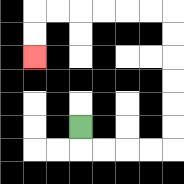{'start': '[3, 5]', 'end': '[1, 2]', 'path_directions': 'D,R,R,R,R,U,U,U,U,U,U,L,L,L,L,L,L,D,D', 'path_coordinates': '[[3, 5], [3, 6], [4, 6], [5, 6], [6, 6], [7, 6], [7, 5], [7, 4], [7, 3], [7, 2], [7, 1], [7, 0], [6, 0], [5, 0], [4, 0], [3, 0], [2, 0], [1, 0], [1, 1], [1, 2]]'}